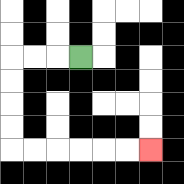{'start': '[3, 2]', 'end': '[6, 6]', 'path_directions': 'L,L,L,D,D,D,D,R,R,R,R,R,R', 'path_coordinates': '[[3, 2], [2, 2], [1, 2], [0, 2], [0, 3], [0, 4], [0, 5], [0, 6], [1, 6], [2, 6], [3, 6], [4, 6], [5, 6], [6, 6]]'}